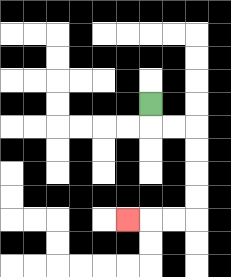{'start': '[6, 4]', 'end': '[5, 9]', 'path_directions': 'D,R,R,D,D,D,D,L,L,L', 'path_coordinates': '[[6, 4], [6, 5], [7, 5], [8, 5], [8, 6], [8, 7], [8, 8], [8, 9], [7, 9], [6, 9], [5, 9]]'}